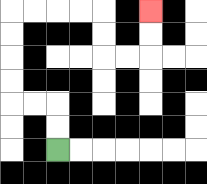{'start': '[2, 6]', 'end': '[6, 0]', 'path_directions': 'U,U,L,L,U,U,U,U,R,R,R,R,D,D,R,R,U,U', 'path_coordinates': '[[2, 6], [2, 5], [2, 4], [1, 4], [0, 4], [0, 3], [0, 2], [0, 1], [0, 0], [1, 0], [2, 0], [3, 0], [4, 0], [4, 1], [4, 2], [5, 2], [6, 2], [6, 1], [6, 0]]'}